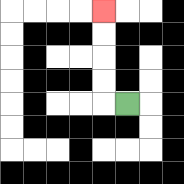{'start': '[5, 4]', 'end': '[4, 0]', 'path_directions': 'L,U,U,U,U', 'path_coordinates': '[[5, 4], [4, 4], [4, 3], [4, 2], [4, 1], [4, 0]]'}